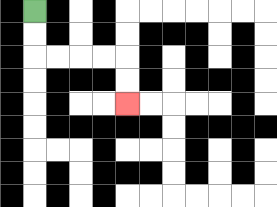{'start': '[1, 0]', 'end': '[5, 4]', 'path_directions': 'D,D,R,R,R,R,D,D', 'path_coordinates': '[[1, 0], [1, 1], [1, 2], [2, 2], [3, 2], [4, 2], [5, 2], [5, 3], [5, 4]]'}